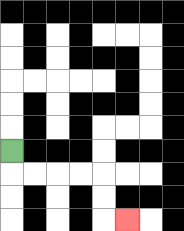{'start': '[0, 6]', 'end': '[5, 9]', 'path_directions': 'D,R,R,R,R,D,D,R', 'path_coordinates': '[[0, 6], [0, 7], [1, 7], [2, 7], [3, 7], [4, 7], [4, 8], [4, 9], [5, 9]]'}